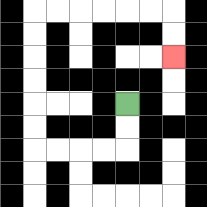{'start': '[5, 4]', 'end': '[7, 2]', 'path_directions': 'D,D,L,L,L,L,U,U,U,U,U,U,R,R,R,R,R,R,D,D', 'path_coordinates': '[[5, 4], [5, 5], [5, 6], [4, 6], [3, 6], [2, 6], [1, 6], [1, 5], [1, 4], [1, 3], [1, 2], [1, 1], [1, 0], [2, 0], [3, 0], [4, 0], [5, 0], [6, 0], [7, 0], [7, 1], [7, 2]]'}